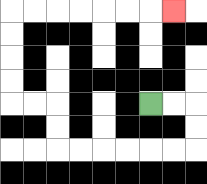{'start': '[6, 4]', 'end': '[7, 0]', 'path_directions': 'R,R,D,D,L,L,L,L,L,L,U,U,L,L,U,U,U,U,R,R,R,R,R,R,R', 'path_coordinates': '[[6, 4], [7, 4], [8, 4], [8, 5], [8, 6], [7, 6], [6, 6], [5, 6], [4, 6], [3, 6], [2, 6], [2, 5], [2, 4], [1, 4], [0, 4], [0, 3], [0, 2], [0, 1], [0, 0], [1, 0], [2, 0], [3, 0], [4, 0], [5, 0], [6, 0], [7, 0]]'}